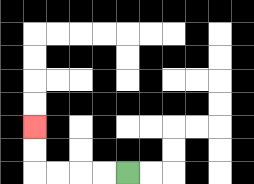{'start': '[5, 7]', 'end': '[1, 5]', 'path_directions': 'L,L,L,L,U,U', 'path_coordinates': '[[5, 7], [4, 7], [3, 7], [2, 7], [1, 7], [1, 6], [1, 5]]'}